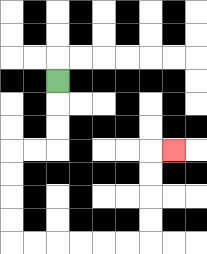{'start': '[2, 3]', 'end': '[7, 6]', 'path_directions': 'D,D,D,L,L,D,D,D,D,R,R,R,R,R,R,U,U,U,U,R', 'path_coordinates': '[[2, 3], [2, 4], [2, 5], [2, 6], [1, 6], [0, 6], [0, 7], [0, 8], [0, 9], [0, 10], [1, 10], [2, 10], [3, 10], [4, 10], [5, 10], [6, 10], [6, 9], [6, 8], [6, 7], [6, 6], [7, 6]]'}